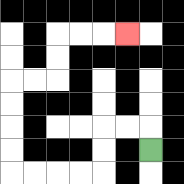{'start': '[6, 6]', 'end': '[5, 1]', 'path_directions': 'U,L,L,D,D,L,L,L,L,U,U,U,U,R,R,U,U,R,R,R', 'path_coordinates': '[[6, 6], [6, 5], [5, 5], [4, 5], [4, 6], [4, 7], [3, 7], [2, 7], [1, 7], [0, 7], [0, 6], [0, 5], [0, 4], [0, 3], [1, 3], [2, 3], [2, 2], [2, 1], [3, 1], [4, 1], [5, 1]]'}